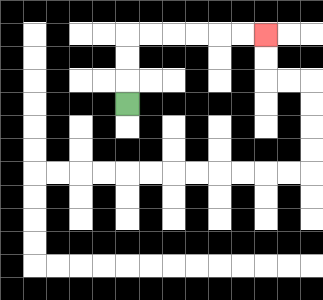{'start': '[5, 4]', 'end': '[11, 1]', 'path_directions': 'U,U,U,R,R,R,R,R,R', 'path_coordinates': '[[5, 4], [5, 3], [5, 2], [5, 1], [6, 1], [7, 1], [8, 1], [9, 1], [10, 1], [11, 1]]'}